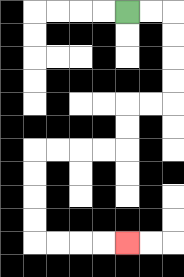{'start': '[5, 0]', 'end': '[5, 10]', 'path_directions': 'R,R,D,D,D,D,L,L,D,D,L,L,L,L,D,D,D,D,R,R,R,R', 'path_coordinates': '[[5, 0], [6, 0], [7, 0], [7, 1], [7, 2], [7, 3], [7, 4], [6, 4], [5, 4], [5, 5], [5, 6], [4, 6], [3, 6], [2, 6], [1, 6], [1, 7], [1, 8], [1, 9], [1, 10], [2, 10], [3, 10], [4, 10], [5, 10]]'}